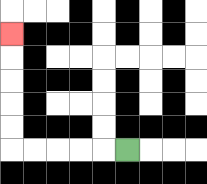{'start': '[5, 6]', 'end': '[0, 1]', 'path_directions': 'L,L,L,L,L,U,U,U,U,U', 'path_coordinates': '[[5, 6], [4, 6], [3, 6], [2, 6], [1, 6], [0, 6], [0, 5], [0, 4], [0, 3], [0, 2], [0, 1]]'}